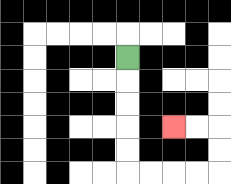{'start': '[5, 2]', 'end': '[7, 5]', 'path_directions': 'D,D,D,D,D,R,R,R,R,U,U,L,L', 'path_coordinates': '[[5, 2], [5, 3], [5, 4], [5, 5], [5, 6], [5, 7], [6, 7], [7, 7], [8, 7], [9, 7], [9, 6], [9, 5], [8, 5], [7, 5]]'}